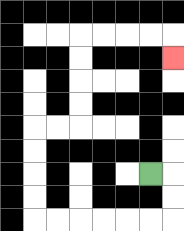{'start': '[6, 7]', 'end': '[7, 2]', 'path_directions': 'R,D,D,L,L,L,L,L,L,U,U,U,U,R,R,U,U,U,U,R,R,R,R,D', 'path_coordinates': '[[6, 7], [7, 7], [7, 8], [7, 9], [6, 9], [5, 9], [4, 9], [3, 9], [2, 9], [1, 9], [1, 8], [1, 7], [1, 6], [1, 5], [2, 5], [3, 5], [3, 4], [3, 3], [3, 2], [3, 1], [4, 1], [5, 1], [6, 1], [7, 1], [7, 2]]'}